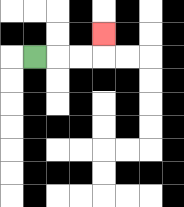{'start': '[1, 2]', 'end': '[4, 1]', 'path_directions': 'R,R,R,U', 'path_coordinates': '[[1, 2], [2, 2], [3, 2], [4, 2], [4, 1]]'}